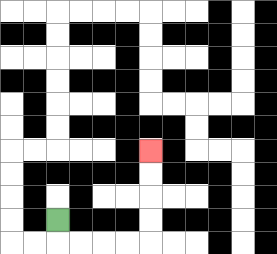{'start': '[2, 9]', 'end': '[6, 6]', 'path_directions': 'D,R,R,R,R,U,U,U,U', 'path_coordinates': '[[2, 9], [2, 10], [3, 10], [4, 10], [5, 10], [6, 10], [6, 9], [6, 8], [6, 7], [6, 6]]'}